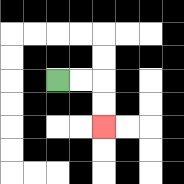{'start': '[2, 3]', 'end': '[4, 5]', 'path_directions': 'R,R,D,D', 'path_coordinates': '[[2, 3], [3, 3], [4, 3], [4, 4], [4, 5]]'}